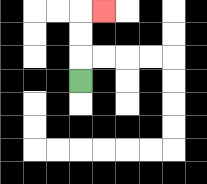{'start': '[3, 3]', 'end': '[4, 0]', 'path_directions': 'U,U,U,R', 'path_coordinates': '[[3, 3], [3, 2], [3, 1], [3, 0], [4, 0]]'}